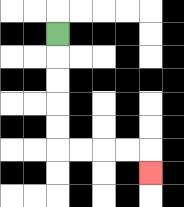{'start': '[2, 1]', 'end': '[6, 7]', 'path_directions': 'D,D,D,D,D,R,R,R,R,D', 'path_coordinates': '[[2, 1], [2, 2], [2, 3], [2, 4], [2, 5], [2, 6], [3, 6], [4, 6], [5, 6], [6, 6], [6, 7]]'}